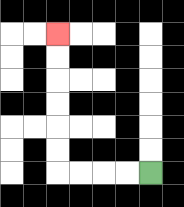{'start': '[6, 7]', 'end': '[2, 1]', 'path_directions': 'L,L,L,L,U,U,U,U,U,U', 'path_coordinates': '[[6, 7], [5, 7], [4, 7], [3, 7], [2, 7], [2, 6], [2, 5], [2, 4], [2, 3], [2, 2], [2, 1]]'}